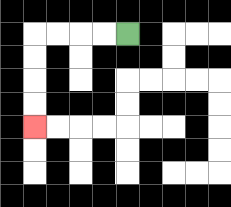{'start': '[5, 1]', 'end': '[1, 5]', 'path_directions': 'L,L,L,L,D,D,D,D', 'path_coordinates': '[[5, 1], [4, 1], [3, 1], [2, 1], [1, 1], [1, 2], [1, 3], [1, 4], [1, 5]]'}